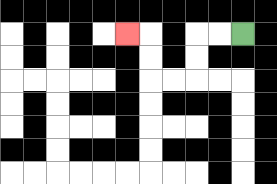{'start': '[10, 1]', 'end': '[5, 1]', 'path_directions': 'L,L,D,D,L,L,U,U,L', 'path_coordinates': '[[10, 1], [9, 1], [8, 1], [8, 2], [8, 3], [7, 3], [6, 3], [6, 2], [6, 1], [5, 1]]'}